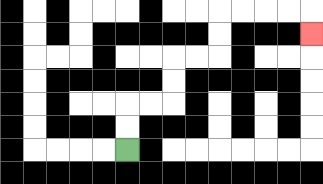{'start': '[5, 6]', 'end': '[13, 1]', 'path_directions': 'U,U,R,R,U,U,R,R,U,U,R,R,R,R,D', 'path_coordinates': '[[5, 6], [5, 5], [5, 4], [6, 4], [7, 4], [7, 3], [7, 2], [8, 2], [9, 2], [9, 1], [9, 0], [10, 0], [11, 0], [12, 0], [13, 0], [13, 1]]'}